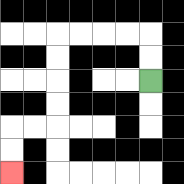{'start': '[6, 3]', 'end': '[0, 7]', 'path_directions': 'U,U,L,L,L,L,D,D,D,D,L,L,D,D', 'path_coordinates': '[[6, 3], [6, 2], [6, 1], [5, 1], [4, 1], [3, 1], [2, 1], [2, 2], [2, 3], [2, 4], [2, 5], [1, 5], [0, 5], [0, 6], [0, 7]]'}